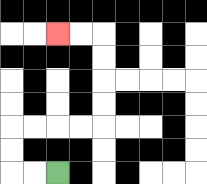{'start': '[2, 7]', 'end': '[2, 1]', 'path_directions': 'L,L,U,U,R,R,R,R,U,U,U,U,L,L', 'path_coordinates': '[[2, 7], [1, 7], [0, 7], [0, 6], [0, 5], [1, 5], [2, 5], [3, 5], [4, 5], [4, 4], [4, 3], [4, 2], [4, 1], [3, 1], [2, 1]]'}